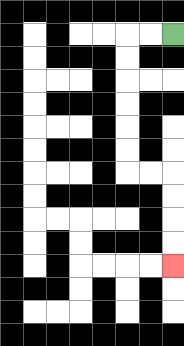{'start': '[7, 1]', 'end': '[7, 11]', 'path_directions': 'L,L,D,D,D,D,D,D,R,R,D,D,D,D', 'path_coordinates': '[[7, 1], [6, 1], [5, 1], [5, 2], [5, 3], [5, 4], [5, 5], [5, 6], [5, 7], [6, 7], [7, 7], [7, 8], [7, 9], [7, 10], [7, 11]]'}